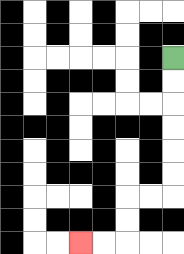{'start': '[7, 2]', 'end': '[3, 10]', 'path_directions': 'D,D,D,D,D,D,L,L,D,D,L,L', 'path_coordinates': '[[7, 2], [7, 3], [7, 4], [7, 5], [7, 6], [7, 7], [7, 8], [6, 8], [5, 8], [5, 9], [5, 10], [4, 10], [3, 10]]'}